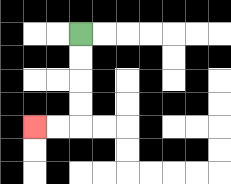{'start': '[3, 1]', 'end': '[1, 5]', 'path_directions': 'D,D,D,D,L,L', 'path_coordinates': '[[3, 1], [3, 2], [3, 3], [3, 4], [3, 5], [2, 5], [1, 5]]'}